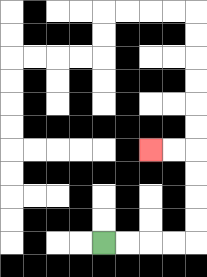{'start': '[4, 10]', 'end': '[6, 6]', 'path_directions': 'R,R,R,R,U,U,U,U,L,L', 'path_coordinates': '[[4, 10], [5, 10], [6, 10], [7, 10], [8, 10], [8, 9], [8, 8], [8, 7], [8, 6], [7, 6], [6, 6]]'}